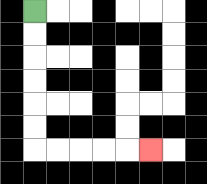{'start': '[1, 0]', 'end': '[6, 6]', 'path_directions': 'D,D,D,D,D,D,R,R,R,R,R', 'path_coordinates': '[[1, 0], [1, 1], [1, 2], [1, 3], [1, 4], [1, 5], [1, 6], [2, 6], [3, 6], [4, 6], [5, 6], [6, 6]]'}